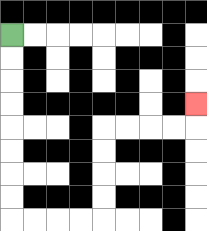{'start': '[0, 1]', 'end': '[8, 4]', 'path_directions': 'D,D,D,D,D,D,D,D,R,R,R,R,U,U,U,U,R,R,R,R,U', 'path_coordinates': '[[0, 1], [0, 2], [0, 3], [0, 4], [0, 5], [0, 6], [0, 7], [0, 8], [0, 9], [1, 9], [2, 9], [3, 9], [4, 9], [4, 8], [4, 7], [4, 6], [4, 5], [5, 5], [6, 5], [7, 5], [8, 5], [8, 4]]'}